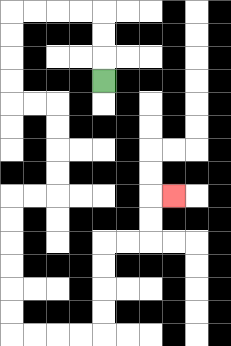{'start': '[4, 3]', 'end': '[7, 8]', 'path_directions': 'U,U,U,L,L,L,L,D,D,D,D,R,R,D,D,D,D,L,L,D,D,D,D,D,D,R,R,R,R,U,U,U,U,R,R,U,U,R', 'path_coordinates': '[[4, 3], [4, 2], [4, 1], [4, 0], [3, 0], [2, 0], [1, 0], [0, 0], [0, 1], [0, 2], [0, 3], [0, 4], [1, 4], [2, 4], [2, 5], [2, 6], [2, 7], [2, 8], [1, 8], [0, 8], [0, 9], [0, 10], [0, 11], [0, 12], [0, 13], [0, 14], [1, 14], [2, 14], [3, 14], [4, 14], [4, 13], [4, 12], [4, 11], [4, 10], [5, 10], [6, 10], [6, 9], [6, 8], [7, 8]]'}